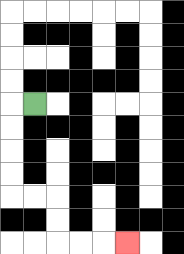{'start': '[1, 4]', 'end': '[5, 10]', 'path_directions': 'L,D,D,D,D,R,R,D,D,R,R,R', 'path_coordinates': '[[1, 4], [0, 4], [0, 5], [0, 6], [0, 7], [0, 8], [1, 8], [2, 8], [2, 9], [2, 10], [3, 10], [4, 10], [5, 10]]'}